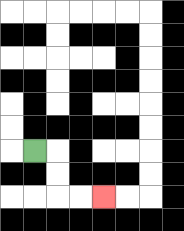{'start': '[1, 6]', 'end': '[4, 8]', 'path_directions': 'R,D,D,R,R', 'path_coordinates': '[[1, 6], [2, 6], [2, 7], [2, 8], [3, 8], [4, 8]]'}